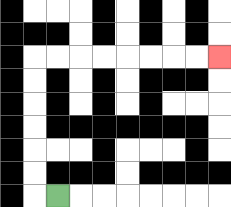{'start': '[2, 8]', 'end': '[9, 2]', 'path_directions': 'L,U,U,U,U,U,U,R,R,R,R,R,R,R,R', 'path_coordinates': '[[2, 8], [1, 8], [1, 7], [1, 6], [1, 5], [1, 4], [1, 3], [1, 2], [2, 2], [3, 2], [4, 2], [5, 2], [6, 2], [7, 2], [8, 2], [9, 2]]'}